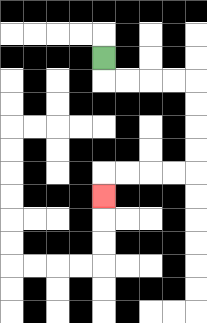{'start': '[4, 2]', 'end': '[4, 8]', 'path_directions': 'D,R,R,R,R,D,D,D,D,L,L,L,L,D', 'path_coordinates': '[[4, 2], [4, 3], [5, 3], [6, 3], [7, 3], [8, 3], [8, 4], [8, 5], [8, 6], [8, 7], [7, 7], [6, 7], [5, 7], [4, 7], [4, 8]]'}